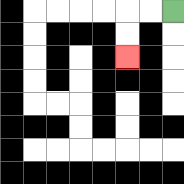{'start': '[7, 0]', 'end': '[5, 2]', 'path_directions': 'L,L,D,D', 'path_coordinates': '[[7, 0], [6, 0], [5, 0], [5, 1], [5, 2]]'}